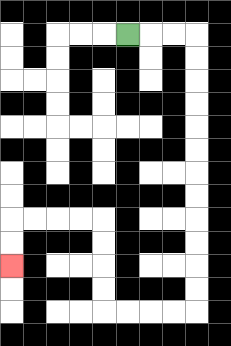{'start': '[5, 1]', 'end': '[0, 11]', 'path_directions': 'R,R,R,D,D,D,D,D,D,D,D,D,D,D,D,L,L,L,L,U,U,U,U,L,L,L,L,D,D', 'path_coordinates': '[[5, 1], [6, 1], [7, 1], [8, 1], [8, 2], [8, 3], [8, 4], [8, 5], [8, 6], [8, 7], [8, 8], [8, 9], [8, 10], [8, 11], [8, 12], [8, 13], [7, 13], [6, 13], [5, 13], [4, 13], [4, 12], [4, 11], [4, 10], [4, 9], [3, 9], [2, 9], [1, 9], [0, 9], [0, 10], [0, 11]]'}